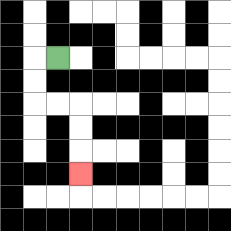{'start': '[2, 2]', 'end': '[3, 7]', 'path_directions': 'L,D,D,R,R,D,D,D', 'path_coordinates': '[[2, 2], [1, 2], [1, 3], [1, 4], [2, 4], [3, 4], [3, 5], [3, 6], [3, 7]]'}